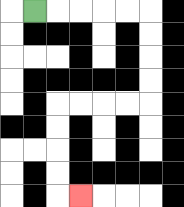{'start': '[1, 0]', 'end': '[3, 8]', 'path_directions': 'R,R,R,R,R,D,D,D,D,L,L,L,L,D,D,D,D,R', 'path_coordinates': '[[1, 0], [2, 0], [3, 0], [4, 0], [5, 0], [6, 0], [6, 1], [6, 2], [6, 3], [6, 4], [5, 4], [4, 4], [3, 4], [2, 4], [2, 5], [2, 6], [2, 7], [2, 8], [3, 8]]'}